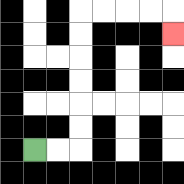{'start': '[1, 6]', 'end': '[7, 1]', 'path_directions': 'R,R,U,U,U,U,U,U,R,R,R,R,D', 'path_coordinates': '[[1, 6], [2, 6], [3, 6], [3, 5], [3, 4], [3, 3], [3, 2], [3, 1], [3, 0], [4, 0], [5, 0], [6, 0], [7, 0], [7, 1]]'}